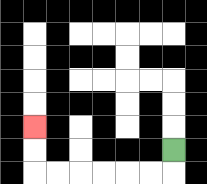{'start': '[7, 6]', 'end': '[1, 5]', 'path_directions': 'D,L,L,L,L,L,L,U,U', 'path_coordinates': '[[7, 6], [7, 7], [6, 7], [5, 7], [4, 7], [3, 7], [2, 7], [1, 7], [1, 6], [1, 5]]'}